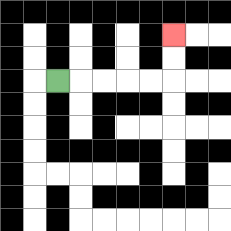{'start': '[2, 3]', 'end': '[7, 1]', 'path_directions': 'R,R,R,R,R,U,U', 'path_coordinates': '[[2, 3], [3, 3], [4, 3], [5, 3], [6, 3], [7, 3], [7, 2], [7, 1]]'}